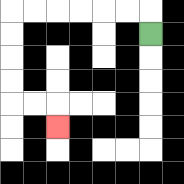{'start': '[6, 1]', 'end': '[2, 5]', 'path_directions': 'U,L,L,L,L,L,L,D,D,D,D,R,R,D', 'path_coordinates': '[[6, 1], [6, 0], [5, 0], [4, 0], [3, 0], [2, 0], [1, 0], [0, 0], [0, 1], [0, 2], [0, 3], [0, 4], [1, 4], [2, 4], [2, 5]]'}